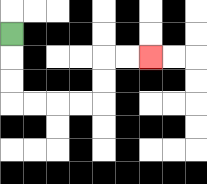{'start': '[0, 1]', 'end': '[6, 2]', 'path_directions': 'D,D,D,R,R,R,R,U,U,R,R', 'path_coordinates': '[[0, 1], [0, 2], [0, 3], [0, 4], [1, 4], [2, 4], [3, 4], [4, 4], [4, 3], [4, 2], [5, 2], [6, 2]]'}